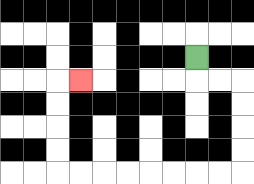{'start': '[8, 2]', 'end': '[3, 3]', 'path_directions': 'D,R,R,D,D,D,D,L,L,L,L,L,L,L,L,U,U,U,U,R', 'path_coordinates': '[[8, 2], [8, 3], [9, 3], [10, 3], [10, 4], [10, 5], [10, 6], [10, 7], [9, 7], [8, 7], [7, 7], [6, 7], [5, 7], [4, 7], [3, 7], [2, 7], [2, 6], [2, 5], [2, 4], [2, 3], [3, 3]]'}